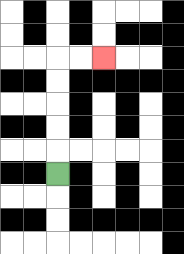{'start': '[2, 7]', 'end': '[4, 2]', 'path_directions': 'U,U,U,U,U,R,R', 'path_coordinates': '[[2, 7], [2, 6], [2, 5], [2, 4], [2, 3], [2, 2], [3, 2], [4, 2]]'}